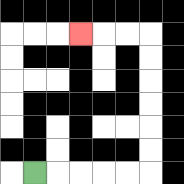{'start': '[1, 7]', 'end': '[3, 1]', 'path_directions': 'R,R,R,R,R,U,U,U,U,U,U,L,L,L', 'path_coordinates': '[[1, 7], [2, 7], [3, 7], [4, 7], [5, 7], [6, 7], [6, 6], [6, 5], [6, 4], [6, 3], [6, 2], [6, 1], [5, 1], [4, 1], [3, 1]]'}